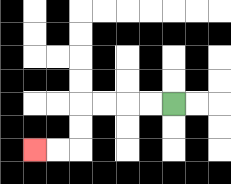{'start': '[7, 4]', 'end': '[1, 6]', 'path_directions': 'L,L,L,L,D,D,L,L', 'path_coordinates': '[[7, 4], [6, 4], [5, 4], [4, 4], [3, 4], [3, 5], [3, 6], [2, 6], [1, 6]]'}